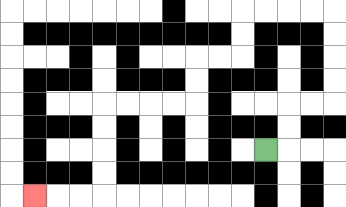{'start': '[11, 6]', 'end': '[1, 8]', 'path_directions': 'R,U,U,R,R,U,U,U,U,L,L,L,L,D,D,L,L,D,D,L,L,L,L,D,D,D,D,L,L,L', 'path_coordinates': '[[11, 6], [12, 6], [12, 5], [12, 4], [13, 4], [14, 4], [14, 3], [14, 2], [14, 1], [14, 0], [13, 0], [12, 0], [11, 0], [10, 0], [10, 1], [10, 2], [9, 2], [8, 2], [8, 3], [8, 4], [7, 4], [6, 4], [5, 4], [4, 4], [4, 5], [4, 6], [4, 7], [4, 8], [3, 8], [2, 8], [1, 8]]'}